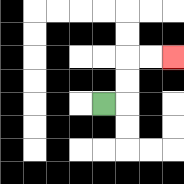{'start': '[4, 4]', 'end': '[7, 2]', 'path_directions': 'R,U,U,R,R', 'path_coordinates': '[[4, 4], [5, 4], [5, 3], [5, 2], [6, 2], [7, 2]]'}